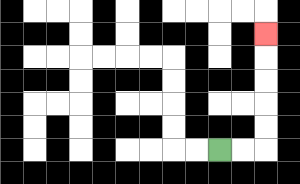{'start': '[9, 6]', 'end': '[11, 1]', 'path_directions': 'R,R,U,U,U,U,U', 'path_coordinates': '[[9, 6], [10, 6], [11, 6], [11, 5], [11, 4], [11, 3], [11, 2], [11, 1]]'}